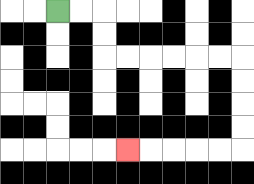{'start': '[2, 0]', 'end': '[5, 6]', 'path_directions': 'R,R,D,D,R,R,R,R,R,R,D,D,D,D,L,L,L,L,L', 'path_coordinates': '[[2, 0], [3, 0], [4, 0], [4, 1], [4, 2], [5, 2], [6, 2], [7, 2], [8, 2], [9, 2], [10, 2], [10, 3], [10, 4], [10, 5], [10, 6], [9, 6], [8, 6], [7, 6], [6, 6], [5, 6]]'}